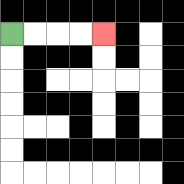{'start': '[0, 1]', 'end': '[4, 1]', 'path_directions': 'R,R,R,R', 'path_coordinates': '[[0, 1], [1, 1], [2, 1], [3, 1], [4, 1]]'}